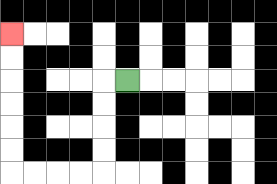{'start': '[5, 3]', 'end': '[0, 1]', 'path_directions': 'L,D,D,D,D,L,L,L,L,U,U,U,U,U,U', 'path_coordinates': '[[5, 3], [4, 3], [4, 4], [4, 5], [4, 6], [4, 7], [3, 7], [2, 7], [1, 7], [0, 7], [0, 6], [0, 5], [0, 4], [0, 3], [0, 2], [0, 1]]'}